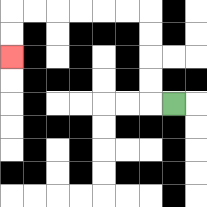{'start': '[7, 4]', 'end': '[0, 2]', 'path_directions': 'L,U,U,U,U,L,L,L,L,L,L,D,D', 'path_coordinates': '[[7, 4], [6, 4], [6, 3], [6, 2], [6, 1], [6, 0], [5, 0], [4, 0], [3, 0], [2, 0], [1, 0], [0, 0], [0, 1], [0, 2]]'}